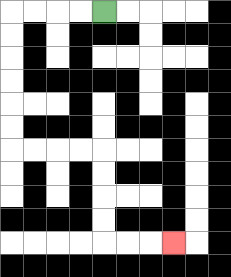{'start': '[4, 0]', 'end': '[7, 10]', 'path_directions': 'L,L,L,L,D,D,D,D,D,D,R,R,R,R,D,D,D,D,R,R,R', 'path_coordinates': '[[4, 0], [3, 0], [2, 0], [1, 0], [0, 0], [0, 1], [0, 2], [0, 3], [0, 4], [0, 5], [0, 6], [1, 6], [2, 6], [3, 6], [4, 6], [4, 7], [4, 8], [4, 9], [4, 10], [5, 10], [6, 10], [7, 10]]'}